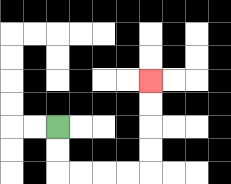{'start': '[2, 5]', 'end': '[6, 3]', 'path_directions': 'D,D,R,R,R,R,U,U,U,U', 'path_coordinates': '[[2, 5], [2, 6], [2, 7], [3, 7], [4, 7], [5, 7], [6, 7], [6, 6], [6, 5], [6, 4], [6, 3]]'}